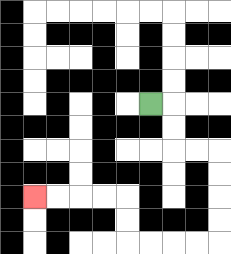{'start': '[6, 4]', 'end': '[1, 8]', 'path_directions': 'R,D,D,R,R,D,D,D,D,L,L,L,L,U,U,L,L,L,L', 'path_coordinates': '[[6, 4], [7, 4], [7, 5], [7, 6], [8, 6], [9, 6], [9, 7], [9, 8], [9, 9], [9, 10], [8, 10], [7, 10], [6, 10], [5, 10], [5, 9], [5, 8], [4, 8], [3, 8], [2, 8], [1, 8]]'}